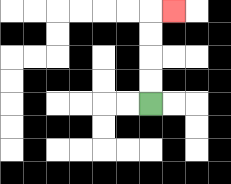{'start': '[6, 4]', 'end': '[7, 0]', 'path_directions': 'U,U,U,U,R', 'path_coordinates': '[[6, 4], [6, 3], [6, 2], [6, 1], [6, 0], [7, 0]]'}